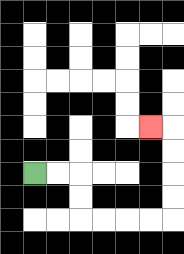{'start': '[1, 7]', 'end': '[6, 5]', 'path_directions': 'R,R,D,D,R,R,R,R,U,U,U,U,L', 'path_coordinates': '[[1, 7], [2, 7], [3, 7], [3, 8], [3, 9], [4, 9], [5, 9], [6, 9], [7, 9], [7, 8], [7, 7], [7, 6], [7, 5], [6, 5]]'}